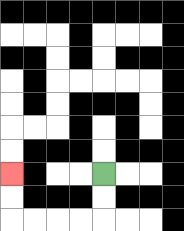{'start': '[4, 7]', 'end': '[0, 7]', 'path_directions': 'D,D,L,L,L,L,U,U', 'path_coordinates': '[[4, 7], [4, 8], [4, 9], [3, 9], [2, 9], [1, 9], [0, 9], [0, 8], [0, 7]]'}